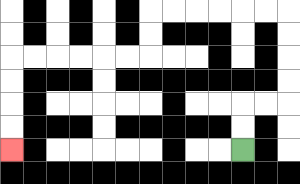{'start': '[10, 6]', 'end': '[0, 6]', 'path_directions': 'U,U,R,R,U,U,U,U,L,L,L,L,L,L,D,D,L,L,L,L,L,L,D,D,D,D', 'path_coordinates': '[[10, 6], [10, 5], [10, 4], [11, 4], [12, 4], [12, 3], [12, 2], [12, 1], [12, 0], [11, 0], [10, 0], [9, 0], [8, 0], [7, 0], [6, 0], [6, 1], [6, 2], [5, 2], [4, 2], [3, 2], [2, 2], [1, 2], [0, 2], [0, 3], [0, 4], [0, 5], [0, 6]]'}